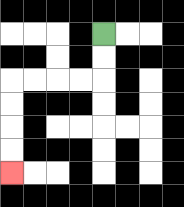{'start': '[4, 1]', 'end': '[0, 7]', 'path_directions': 'D,D,L,L,L,L,D,D,D,D', 'path_coordinates': '[[4, 1], [4, 2], [4, 3], [3, 3], [2, 3], [1, 3], [0, 3], [0, 4], [0, 5], [0, 6], [0, 7]]'}